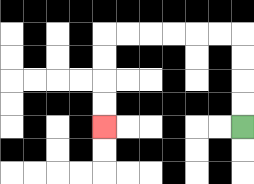{'start': '[10, 5]', 'end': '[4, 5]', 'path_directions': 'U,U,U,U,L,L,L,L,L,L,D,D,D,D', 'path_coordinates': '[[10, 5], [10, 4], [10, 3], [10, 2], [10, 1], [9, 1], [8, 1], [7, 1], [6, 1], [5, 1], [4, 1], [4, 2], [4, 3], [4, 4], [4, 5]]'}